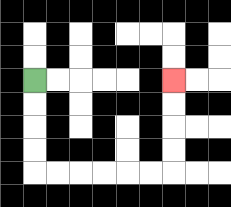{'start': '[1, 3]', 'end': '[7, 3]', 'path_directions': 'D,D,D,D,R,R,R,R,R,R,U,U,U,U', 'path_coordinates': '[[1, 3], [1, 4], [1, 5], [1, 6], [1, 7], [2, 7], [3, 7], [4, 7], [5, 7], [6, 7], [7, 7], [7, 6], [7, 5], [7, 4], [7, 3]]'}